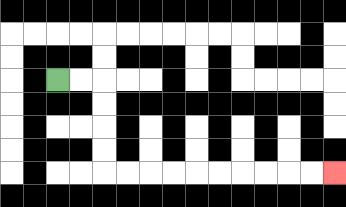{'start': '[2, 3]', 'end': '[14, 7]', 'path_directions': 'R,R,D,D,D,D,R,R,R,R,R,R,R,R,R,R', 'path_coordinates': '[[2, 3], [3, 3], [4, 3], [4, 4], [4, 5], [4, 6], [4, 7], [5, 7], [6, 7], [7, 7], [8, 7], [9, 7], [10, 7], [11, 7], [12, 7], [13, 7], [14, 7]]'}